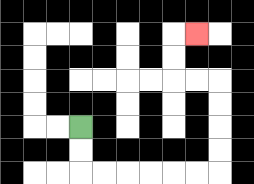{'start': '[3, 5]', 'end': '[8, 1]', 'path_directions': 'D,D,R,R,R,R,R,R,U,U,U,U,L,L,U,U,R', 'path_coordinates': '[[3, 5], [3, 6], [3, 7], [4, 7], [5, 7], [6, 7], [7, 7], [8, 7], [9, 7], [9, 6], [9, 5], [9, 4], [9, 3], [8, 3], [7, 3], [7, 2], [7, 1], [8, 1]]'}